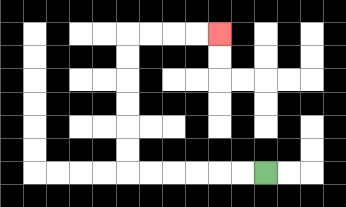{'start': '[11, 7]', 'end': '[9, 1]', 'path_directions': 'L,L,L,L,L,L,U,U,U,U,U,U,R,R,R,R', 'path_coordinates': '[[11, 7], [10, 7], [9, 7], [8, 7], [7, 7], [6, 7], [5, 7], [5, 6], [5, 5], [5, 4], [5, 3], [5, 2], [5, 1], [6, 1], [7, 1], [8, 1], [9, 1]]'}